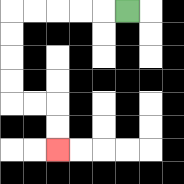{'start': '[5, 0]', 'end': '[2, 6]', 'path_directions': 'L,L,L,L,L,D,D,D,D,R,R,D,D', 'path_coordinates': '[[5, 0], [4, 0], [3, 0], [2, 0], [1, 0], [0, 0], [0, 1], [0, 2], [0, 3], [0, 4], [1, 4], [2, 4], [2, 5], [2, 6]]'}